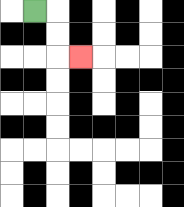{'start': '[1, 0]', 'end': '[3, 2]', 'path_directions': 'R,D,D,R', 'path_coordinates': '[[1, 0], [2, 0], [2, 1], [2, 2], [3, 2]]'}